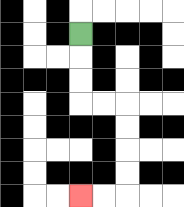{'start': '[3, 1]', 'end': '[3, 8]', 'path_directions': 'D,D,D,R,R,D,D,D,D,L,L', 'path_coordinates': '[[3, 1], [3, 2], [3, 3], [3, 4], [4, 4], [5, 4], [5, 5], [5, 6], [5, 7], [5, 8], [4, 8], [3, 8]]'}